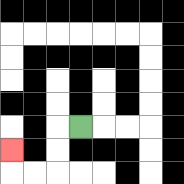{'start': '[3, 5]', 'end': '[0, 6]', 'path_directions': 'L,D,D,L,L,U', 'path_coordinates': '[[3, 5], [2, 5], [2, 6], [2, 7], [1, 7], [0, 7], [0, 6]]'}